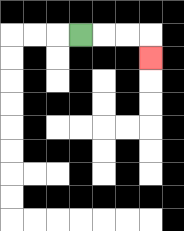{'start': '[3, 1]', 'end': '[6, 2]', 'path_directions': 'R,R,R,D', 'path_coordinates': '[[3, 1], [4, 1], [5, 1], [6, 1], [6, 2]]'}